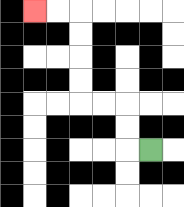{'start': '[6, 6]', 'end': '[1, 0]', 'path_directions': 'L,U,U,L,L,U,U,U,U,L,L', 'path_coordinates': '[[6, 6], [5, 6], [5, 5], [5, 4], [4, 4], [3, 4], [3, 3], [3, 2], [3, 1], [3, 0], [2, 0], [1, 0]]'}